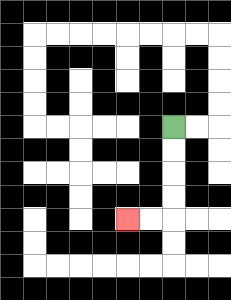{'start': '[7, 5]', 'end': '[5, 9]', 'path_directions': 'D,D,D,D,L,L', 'path_coordinates': '[[7, 5], [7, 6], [7, 7], [7, 8], [7, 9], [6, 9], [5, 9]]'}